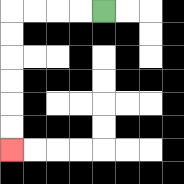{'start': '[4, 0]', 'end': '[0, 6]', 'path_directions': 'L,L,L,L,D,D,D,D,D,D', 'path_coordinates': '[[4, 0], [3, 0], [2, 0], [1, 0], [0, 0], [0, 1], [0, 2], [0, 3], [0, 4], [0, 5], [0, 6]]'}